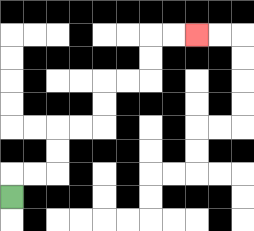{'start': '[0, 8]', 'end': '[8, 1]', 'path_directions': 'U,R,R,U,U,R,R,U,U,R,R,U,U,R,R', 'path_coordinates': '[[0, 8], [0, 7], [1, 7], [2, 7], [2, 6], [2, 5], [3, 5], [4, 5], [4, 4], [4, 3], [5, 3], [6, 3], [6, 2], [6, 1], [7, 1], [8, 1]]'}